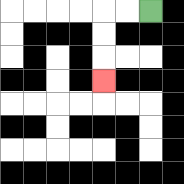{'start': '[6, 0]', 'end': '[4, 3]', 'path_directions': 'L,L,D,D,D', 'path_coordinates': '[[6, 0], [5, 0], [4, 0], [4, 1], [4, 2], [4, 3]]'}